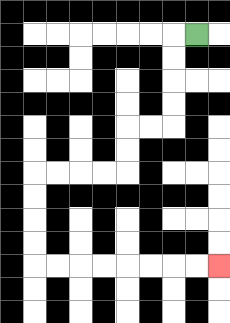{'start': '[8, 1]', 'end': '[9, 11]', 'path_directions': 'L,D,D,D,D,L,L,D,D,L,L,L,L,D,D,D,D,R,R,R,R,R,R,R,R', 'path_coordinates': '[[8, 1], [7, 1], [7, 2], [7, 3], [7, 4], [7, 5], [6, 5], [5, 5], [5, 6], [5, 7], [4, 7], [3, 7], [2, 7], [1, 7], [1, 8], [1, 9], [1, 10], [1, 11], [2, 11], [3, 11], [4, 11], [5, 11], [6, 11], [7, 11], [8, 11], [9, 11]]'}